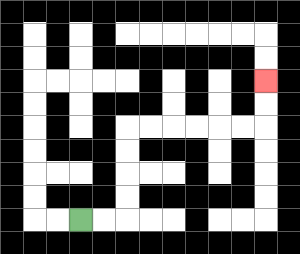{'start': '[3, 9]', 'end': '[11, 3]', 'path_directions': 'R,R,U,U,U,U,R,R,R,R,R,R,U,U', 'path_coordinates': '[[3, 9], [4, 9], [5, 9], [5, 8], [5, 7], [5, 6], [5, 5], [6, 5], [7, 5], [8, 5], [9, 5], [10, 5], [11, 5], [11, 4], [11, 3]]'}